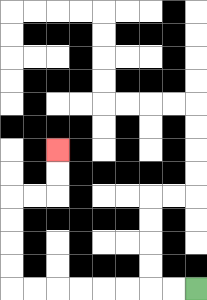{'start': '[8, 12]', 'end': '[2, 6]', 'path_directions': 'L,L,L,L,L,L,L,L,U,U,U,U,R,R,U,U', 'path_coordinates': '[[8, 12], [7, 12], [6, 12], [5, 12], [4, 12], [3, 12], [2, 12], [1, 12], [0, 12], [0, 11], [0, 10], [0, 9], [0, 8], [1, 8], [2, 8], [2, 7], [2, 6]]'}